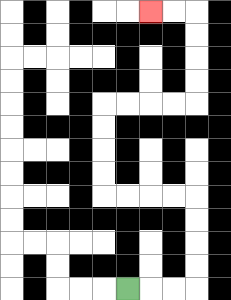{'start': '[5, 12]', 'end': '[6, 0]', 'path_directions': 'R,R,R,U,U,U,U,L,L,L,L,U,U,U,U,R,R,R,R,U,U,U,U,L,L', 'path_coordinates': '[[5, 12], [6, 12], [7, 12], [8, 12], [8, 11], [8, 10], [8, 9], [8, 8], [7, 8], [6, 8], [5, 8], [4, 8], [4, 7], [4, 6], [4, 5], [4, 4], [5, 4], [6, 4], [7, 4], [8, 4], [8, 3], [8, 2], [8, 1], [8, 0], [7, 0], [6, 0]]'}